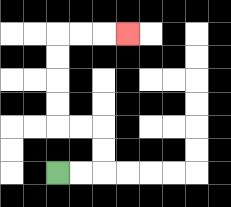{'start': '[2, 7]', 'end': '[5, 1]', 'path_directions': 'R,R,U,U,L,L,U,U,U,U,R,R,R', 'path_coordinates': '[[2, 7], [3, 7], [4, 7], [4, 6], [4, 5], [3, 5], [2, 5], [2, 4], [2, 3], [2, 2], [2, 1], [3, 1], [4, 1], [5, 1]]'}